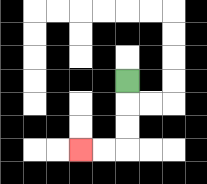{'start': '[5, 3]', 'end': '[3, 6]', 'path_directions': 'D,D,D,L,L', 'path_coordinates': '[[5, 3], [5, 4], [5, 5], [5, 6], [4, 6], [3, 6]]'}